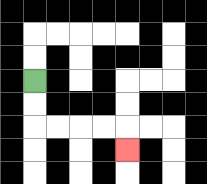{'start': '[1, 3]', 'end': '[5, 6]', 'path_directions': 'D,D,R,R,R,R,D', 'path_coordinates': '[[1, 3], [1, 4], [1, 5], [2, 5], [3, 5], [4, 5], [5, 5], [5, 6]]'}